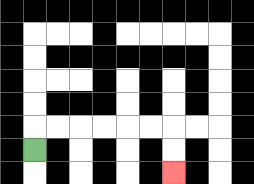{'start': '[1, 6]', 'end': '[7, 7]', 'path_directions': 'U,R,R,R,R,R,R,D,D', 'path_coordinates': '[[1, 6], [1, 5], [2, 5], [3, 5], [4, 5], [5, 5], [6, 5], [7, 5], [7, 6], [7, 7]]'}